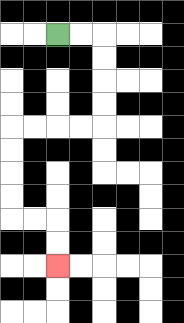{'start': '[2, 1]', 'end': '[2, 11]', 'path_directions': 'R,R,D,D,D,D,L,L,L,L,D,D,D,D,R,R,D,D', 'path_coordinates': '[[2, 1], [3, 1], [4, 1], [4, 2], [4, 3], [4, 4], [4, 5], [3, 5], [2, 5], [1, 5], [0, 5], [0, 6], [0, 7], [0, 8], [0, 9], [1, 9], [2, 9], [2, 10], [2, 11]]'}